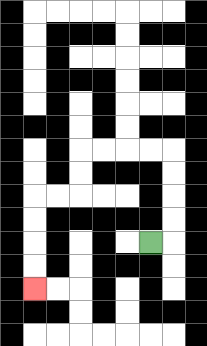{'start': '[6, 10]', 'end': '[1, 12]', 'path_directions': 'R,U,U,U,U,L,L,L,L,D,D,L,L,D,D,D,D', 'path_coordinates': '[[6, 10], [7, 10], [7, 9], [7, 8], [7, 7], [7, 6], [6, 6], [5, 6], [4, 6], [3, 6], [3, 7], [3, 8], [2, 8], [1, 8], [1, 9], [1, 10], [1, 11], [1, 12]]'}